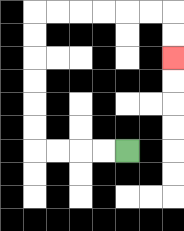{'start': '[5, 6]', 'end': '[7, 2]', 'path_directions': 'L,L,L,L,U,U,U,U,U,U,R,R,R,R,R,R,D,D', 'path_coordinates': '[[5, 6], [4, 6], [3, 6], [2, 6], [1, 6], [1, 5], [1, 4], [1, 3], [1, 2], [1, 1], [1, 0], [2, 0], [3, 0], [4, 0], [5, 0], [6, 0], [7, 0], [7, 1], [7, 2]]'}